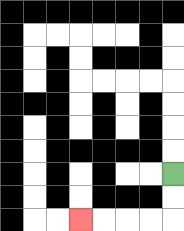{'start': '[7, 7]', 'end': '[3, 9]', 'path_directions': 'D,D,L,L,L,L', 'path_coordinates': '[[7, 7], [7, 8], [7, 9], [6, 9], [5, 9], [4, 9], [3, 9]]'}